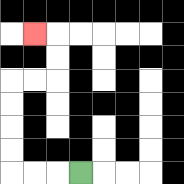{'start': '[3, 7]', 'end': '[1, 1]', 'path_directions': 'L,L,L,U,U,U,U,R,R,U,U,L', 'path_coordinates': '[[3, 7], [2, 7], [1, 7], [0, 7], [0, 6], [0, 5], [0, 4], [0, 3], [1, 3], [2, 3], [2, 2], [2, 1], [1, 1]]'}